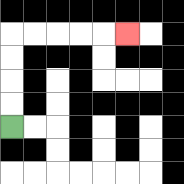{'start': '[0, 5]', 'end': '[5, 1]', 'path_directions': 'U,U,U,U,R,R,R,R,R', 'path_coordinates': '[[0, 5], [0, 4], [0, 3], [0, 2], [0, 1], [1, 1], [2, 1], [3, 1], [4, 1], [5, 1]]'}